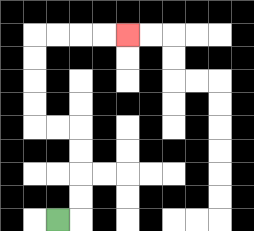{'start': '[2, 9]', 'end': '[5, 1]', 'path_directions': 'R,U,U,U,U,L,L,U,U,U,U,R,R,R,R', 'path_coordinates': '[[2, 9], [3, 9], [3, 8], [3, 7], [3, 6], [3, 5], [2, 5], [1, 5], [1, 4], [1, 3], [1, 2], [1, 1], [2, 1], [3, 1], [4, 1], [5, 1]]'}